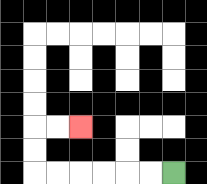{'start': '[7, 7]', 'end': '[3, 5]', 'path_directions': 'L,L,L,L,L,L,U,U,R,R', 'path_coordinates': '[[7, 7], [6, 7], [5, 7], [4, 7], [3, 7], [2, 7], [1, 7], [1, 6], [1, 5], [2, 5], [3, 5]]'}